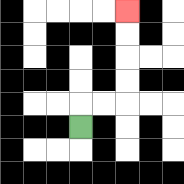{'start': '[3, 5]', 'end': '[5, 0]', 'path_directions': 'U,R,R,U,U,U,U', 'path_coordinates': '[[3, 5], [3, 4], [4, 4], [5, 4], [5, 3], [5, 2], [5, 1], [5, 0]]'}